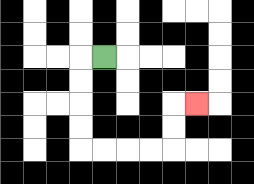{'start': '[4, 2]', 'end': '[8, 4]', 'path_directions': 'L,D,D,D,D,R,R,R,R,U,U,R', 'path_coordinates': '[[4, 2], [3, 2], [3, 3], [3, 4], [3, 5], [3, 6], [4, 6], [5, 6], [6, 6], [7, 6], [7, 5], [7, 4], [8, 4]]'}